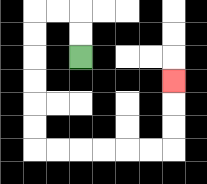{'start': '[3, 2]', 'end': '[7, 3]', 'path_directions': 'U,U,L,L,D,D,D,D,D,D,R,R,R,R,R,R,U,U,U', 'path_coordinates': '[[3, 2], [3, 1], [3, 0], [2, 0], [1, 0], [1, 1], [1, 2], [1, 3], [1, 4], [1, 5], [1, 6], [2, 6], [3, 6], [4, 6], [5, 6], [6, 6], [7, 6], [7, 5], [7, 4], [7, 3]]'}